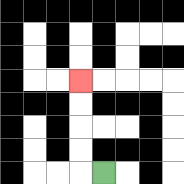{'start': '[4, 7]', 'end': '[3, 3]', 'path_directions': 'L,U,U,U,U', 'path_coordinates': '[[4, 7], [3, 7], [3, 6], [3, 5], [3, 4], [3, 3]]'}